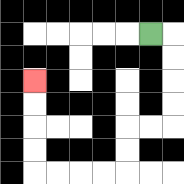{'start': '[6, 1]', 'end': '[1, 3]', 'path_directions': 'R,D,D,D,D,L,L,D,D,L,L,L,L,U,U,U,U', 'path_coordinates': '[[6, 1], [7, 1], [7, 2], [7, 3], [7, 4], [7, 5], [6, 5], [5, 5], [5, 6], [5, 7], [4, 7], [3, 7], [2, 7], [1, 7], [1, 6], [1, 5], [1, 4], [1, 3]]'}